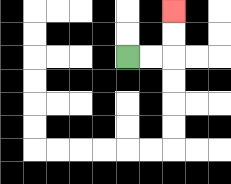{'start': '[5, 2]', 'end': '[7, 0]', 'path_directions': 'R,R,U,U', 'path_coordinates': '[[5, 2], [6, 2], [7, 2], [7, 1], [7, 0]]'}